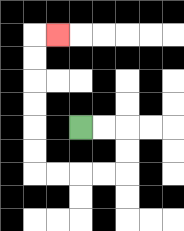{'start': '[3, 5]', 'end': '[2, 1]', 'path_directions': 'R,R,D,D,L,L,L,L,U,U,U,U,U,U,R', 'path_coordinates': '[[3, 5], [4, 5], [5, 5], [5, 6], [5, 7], [4, 7], [3, 7], [2, 7], [1, 7], [1, 6], [1, 5], [1, 4], [1, 3], [1, 2], [1, 1], [2, 1]]'}